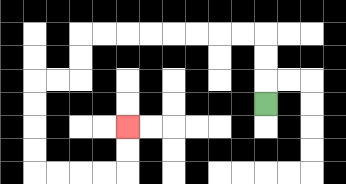{'start': '[11, 4]', 'end': '[5, 5]', 'path_directions': 'U,U,U,L,L,L,L,L,L,L,L,D,D,L,L,D,D,D,D,R,R,R,R,U,U', 'path_coordinates': '[[11, 4], [11, 3], [11, 2], [11, 1], [10, 1], [9, 1], [8, 1], [7, 1], [6, 1], [5, 1], [4, 1], [3, 1], [3, 2], [3, 3], [2, 3], [1, 3], [1, 4], [1, 5], [1, 6], [1, 7], [2, 7], [3, 7], [4, 7], [5, 7], [5, 6], [5, 5]]'}